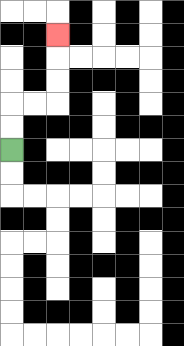{'start': '[0, 6]', 'end': '[2, 1]', 'path_directions': 'U,U,R,R,U,U,U', 'path_coordinates': '[[0, 6], [0, 5], [0, 4], [1, 4], [2, 4], [2, 3], [2, 2], [2, 1]]'}